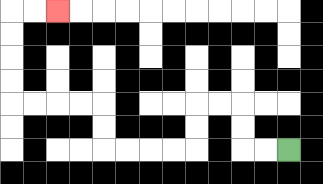{'start': '[12, 6]', 'end': '[2, 0]', 'path_directions': 'L,L,U,U,L,L,D,D,L,L,L,L,U,U,L,L,L,L,U,U,U,U,R,R', 'path_coordinates': '[[12, 6], [11, 6], [10, 6], [10, 5], [10, 4], [9, 4], [8, 4], [8, 5], [8, 6], [7, 6], [6, 6], [5, 6], [4, 6], [4, 5], [4, 4], [3, 4], [2, 4], [1, 4], [0, 4], [0, 3], [0, 2], [0, 1], [0, 0], [1, 0], [2, 0]]'}